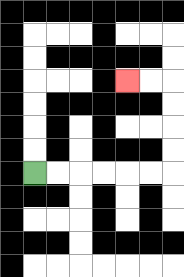{'start': '[1, 7]', 'end': '[5, 3]', 'path_directions': 'R,R,R,R,R,R,U,U,U,U,L,L', 'path_coordinates': '[[1, 7], [2, 7], [3, 7], [4, 7], [5, 7], [6, 7], [7, 7], [7, 6], [7, 5], [7, 4], [7, 3], [6, 3], [5, 3]]'}